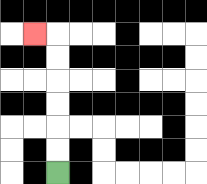{'start': '[2, 7]', 'end': '[1, 1]', 'path_directions': 'U,U,U,U,U,U,L', 'path_coordinates': '[[2, 7], [2, 6], [2, 5], [2, 4], [2, 3], [2, 2], [2, 1], [1, 1]]'}